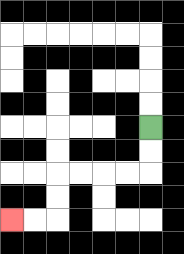{'start': '[6, 5]', 'end': '[0, 9]', 'path_directions': 'D,D,L,L,L,L,D,D,L,L', 'path_coordinates': '[[6, 5], [6, 6], [6, 7], [5, 7], [4, 7], [3, 7], [2, 7], [2, 8], [2, 9], [1, 9], [0, 9]]'}